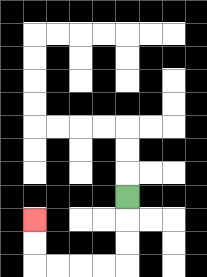{'start': '[5, 8]', 'end': '[1, 9]', 'path_directions': 'D,D,D,L,L,L,L,U,U', 'path_coordinates': '[[5, 8], [5, 9], [5, 10], [5, 11], [4, 11], [3, 11], [2, 11], [1, 11], [1, 10], [1, 9]]'}